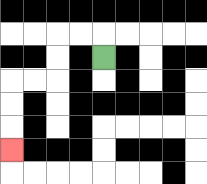{'start': '[4, 2]', 'end': '[0, 6]', 'path_directions': 'U,L,L,D,D,L,L,D,D,D', 'path_coordinates': '[[4, 2], [4, 1], [3, 1], [2, 1], [2, 2], [2, 3], [1, 3], [0, 3], [0, 4], [0, 5], [0, 6]]'}